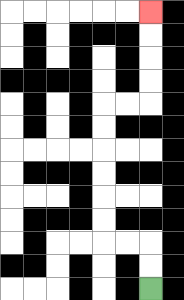{'start': '[6, 12]', 'end': '[6, 0]', 'path_directions': 'U,U,L,L,U,U,U,U,U,U,R,R,U,U,U,U', 'path_coordinates': '[[6, 12], [6, 11], [6, 10], [5, 10], [4, 10], [4, 9], [4, 8], [4, 7], [4, 6], [4, 5], [4, 4], [5, 4], [6, 4], [6, 3], [6, 2], [6, 1], [6, 0]]'}